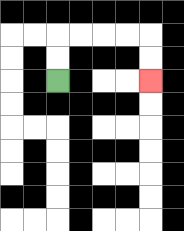{'start': '[2, 3]', 'end': '[6, 3]', 'path_directions': 'U,U,R,R,R,R,D,D', 'path_coordinates': '[[2, 3], [2, 2], [2, 1], [3, 1], [4, 1], [5, 1], [6, 1], [6, 2], [6, 3]]'}